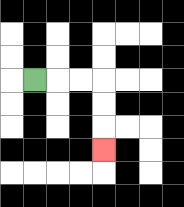{'start': '[1, 3]', 'end': '[4, 6]', 'path_directions': 'R,R,R,D,D,D', 'path_coordinates': '[[1, 3], [2, 3], [3, 3], [4, 3], [4, 4], [4, 5], [4, 6]]'}